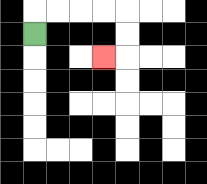{'start': '[1, 1]', 'end': '[4, 2]', 'path_directions': 'U,R,R,R,R,D,D,L', 'path_coordinates': '[[1, 1], [1, 0], [2, 0], [3, 0], [4, 0], [5, 0], [5, 1], [5, 2], [4, 2]]'}